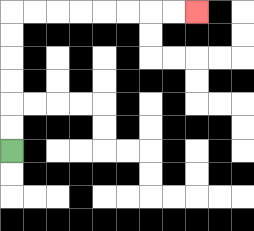{'start': '[0, 6]', 'end': '[8, 0]', 'path_directions': 'U,U,U,U,U,U,R,R,R,R,R,R,R,R', 'path_coordinates': '[[0, 6], [0, 5], [0, 4], [0, 3], [0, 2], [0, 1], [0, 0], [1, 0], [2, 0], [3, 0], [4, 0], [5, 0], [6, 0], [7, 0], [8, 0]]'}